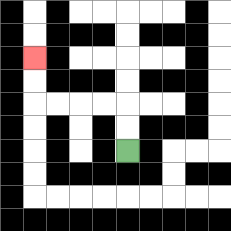{'start': '[5, 6]', 'end': '[1, 2]', 'path_directions': 'U,U,L,L,L,L,U,U', 'path_coordinates': '[[5, 6], [5, 5], [5, 4], [4, 4], [3, 4], [2, 4], [1, 4], [1, 3], [1, 2]]'}